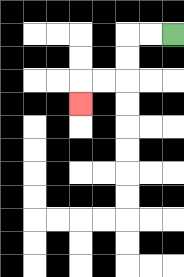{'start': '[7, 1]', 'end': '[3, 4]', 'path_directions': 'L,L,D,D,L,L,D', 'path_coordinates': '[[7, 1], [6, 1], [5, 1], [5, 2], [5, 3], [4, 3], [3, 3], [3, 4]]'}